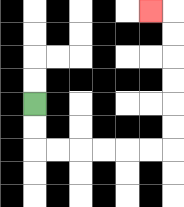{'start': '[1, 4]', 'end': '[6, 0]', 'path_directions': 'D,D,R,R,R,R,R,R,U,U,U,U,U,U,L', 'path_coordinates': '[[1, 4], [1, 5], [1, 6], [2, 6], [3, 6], [4, 6], [5, 6], [6, 6], [7, 6], [7, 5], [7, 4], [7, 3], [7, 2], [7, 1], [7, 0], [6, 0]]'}